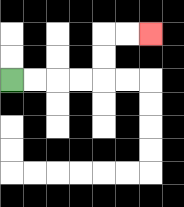{'start': '[0, 3]', 'end': '[6, 1]', 'path_directions': 'R,R,R,R,U,U,R,R', 'path_coordinates': '[[0, 3], [1, 3], [2, 3], [3, 3], [4, 3], [4, 2], [4, 1], [5, 1], [6, 1]]'}